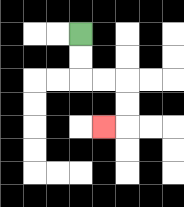{'start': '[3, 1]', 'end': '[4, 5]', 'path_directions': 'D,D,R,R,D,D,L', 'path_coordinates': '[[3, 1], [3, 2], [3, 3], [4, 3], [5, 3], [5, 4], [5, 5], [4, 5]]'}